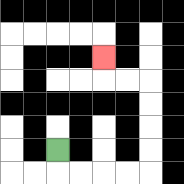{'start': '[2, 6]', 'end': '[4, 2]', 'path_directions': 'D,R,R,R,R,U,U,U,U,L,L,U', 'path_coordinates': '[[2, 6], [2, 7], [3, 7], [4, 7], [5, 7], [6, 7], [6, 6], [6, 5], [6, 4], [6, 3], [5, 3], [4, 3], [4, 2]]'}